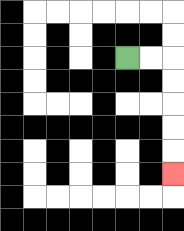{'start': '[5, 2]', 'end': '[7, 7]', 'path_directions': 'R,R,D,D,D,D,D', 'path_coordinates': '[[5, 2], [6, 2], [7, 2], [7, 3], [7, 4], [7, 5], [7, 6], [7, 7]]'}